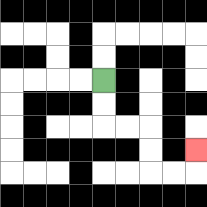{'start': '[4, 3]', 'end': '[8, 6]', 'path_directions': 'D,D,R,R,D,D,R,R,U', 'path_coordinates': '[[4, 3], [4, 4], [4, 5], [5, 5], [6, 5], [6, 6], [6, 7], [7, 7], [8, 7], [8, 6]]'}